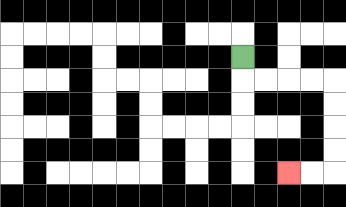{'start': '[10, 2]', 'end': '[12, 7]', 'path_directions': 'D,R,R,R,R,D,D,D,D,L,L', 'path_coordinates': '[[10, 2], [10, 3], [11, 3], [12, 3], [13, 3], [14, 3], [14, 4], [14, 5], [14, 6], [14, 7], [13, 7], [12, 7]]'}